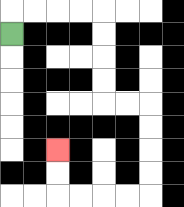{'start': '[0, 1]', 'end': '[2, 6]', 'path_directions': 'U,R,R,R,R,D,D,D,D,R,R,D,D,D,D,L,L,L,L,U,U', 'path_coordinates': '[[0, 1], [0, 0], [1, 0], [2, 0], [3, 0], [4, 0], [4, 1], [4, 2], [4, 3], [4, 4], [5, 4], [6, 4], [6, 5], [6, 6], [6, 7], [6, 8], [5, 8], [4, 8], [3, 8], [2, 8], [2, 7], [2, 6]]'}